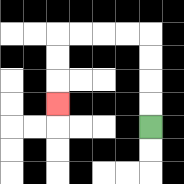{'start': '[6, 5]', 'end': '[2, 4]', 'path_directions': 'U,U,U,U,L,L,L,L,D,D,D', 'path_coordinates': '[[6, 5], [6, 4], [6, 3], [6, 2], [6, 1], [5, 1], [4, 1], [3, 1], [2, 1], [2, 2], [2, 3], [2, 4]]'}